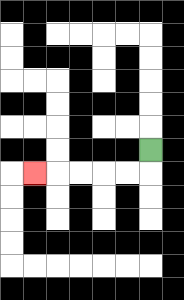{'start': '[6, 6]', 'end': '[1, 7]', 'path_directions': 'D,L,L,L,L,L', 'path_coordinates': '[[6, 6], [6, 7], [5, 7], [4, 7], [3, 7], [2, 7], [1, 7]]'}